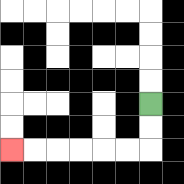{'start': '[6, 4]', 'end': '[0, 6]', 'path_directions': 'D,D,L,L,L,L,L,L', 'path_coordinates': '[[6, 4], [6, 5], [6, 6], [5, 6], [4, 6], [3, 6], [2, 6], [1, 6], [0, 6]]'}